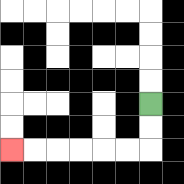{'start': '[6, 4]', 'end': '[0, 6]', 'path_directions': 'D,D,L,L,L,L,L,L', 'path_coordinates': '[[6, 4], [6, 5], [6, 6], [5, 6], [4, 6], [3, 6], [2, 6], [1, 6], [0, 6]]'}